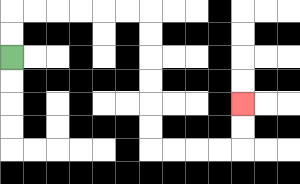{'start': '[0, 2]', 'end': '[10, 4]', 'path_directions': 'U,U,R,R,R,R,R,R,D,D,D,D,D,D,R,R,R,R,U,U', 'path_coordinates': '[[0, 2], [0, 1], [0, 0], [1, 0], [2, 0], [3, 0], [4, 0], [5, 0], [6, 0], [6, 1], [6, 2], [6, 3], [6, 4], [6, 5], [6, 6], [7, 6], [8, 6], [9, 6], [10, 6], [10, 5], [10, 4]]'}